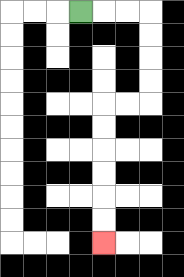{'start': '[3, 0]', 'end': '[4, 10]', 'path_directions': 'R,R,R,D,D,D,D,L,L,D,D,D,D,D,D', 'path_coordinates': '[[3, 0], [4, 0], [5, 0], [6, 0], [6, 1], [6, 2], [6, 3], [6, 4], [5, 4], [4, 4], [4, 5], [4, 6], [4, 7], [4, 8], [4, 9], [4, 10]]'}